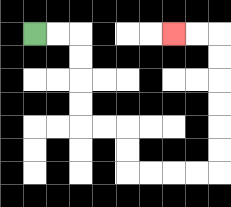{'start': '[1, 1]', 'end': '[7, 1]', 'path_directions': 'R,R,D,D,D,D,R,R,D,D,R,R,R,R,U,U,U,U,U,U,L,L', 'path_coordinates': '[[1, 1], [2, 1], [3, 1], [3, 2], [3, 3], [3, 4], [3, 5], [4, 5], [5, 5], [5, 6], [5, 7], [6, 7], [7, 7], [8, 7], [9, 7], [9, 6], [9, 5], [9, 4], [9, 3], [9, 2], [9, 1], [8, 1], [7, 1]]'}